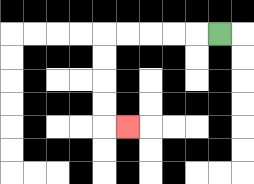{'start': '[9, 1]', 'end': '[5, 5]', 'path_directions': 'L,L,L,L,L,D,D,D,D,R', 'path_coordinates': '[[9, 1], [8, 1], [7, 1], [6, 1], [5, 1], [4, 1], [4, 2], [4, 3], [4, 4], [4, 5], [5, 5]]'}